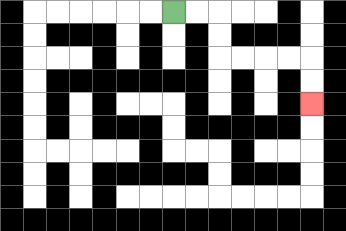{'start': '[7, 0]', 'end': '[13, 4]', 'path_directions': 'R,R,D,D,R,R,R,R,D,D', 'path_coordinates': '[[7, 0], [8, 0], [9, 0], [9, 1], [9, 2], [10, 2], [11, 2], [12, 2], [13, 2], [13, 3], [13, 4]]'}